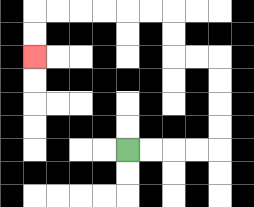{'start': '[5, 6]', 'end': '[1, 2]', 'path_directions': 'R,R,R,R,U,U,U,U,L,L,U,U,L,L,L,L,L,L,D,D', 'path_coordinates': '[[5, 6], [6, 6], [7, 6], [8, 6], [9, 6], [9, 5], [9, 4], [9, 3], [9, 2], [8, 2], [7, 2], [7, 1], [7, 0], [6, 0], [5, 0], [4, 0], [3, 0], [2, 0], [1, 0], [1, 1], [1, 2]]'}